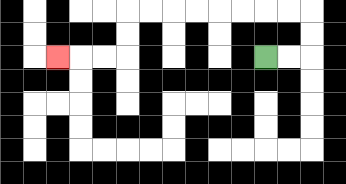{'start': '[11, 2]', 'end': '[2, 2]', 'path_directions': 'R,R,U,U,L,L,L,L,L,L,L,L,D,D,L,L,L', 'path_coordinates': '[[11, 2], [12, 2], [13, 2], [13, 1], [13, 0], [12, 0], [11, 0], [10, 0], [9, 0], [8, 0], [7, 0], [6, 0], [5, 0], [5, 1], [5, 2], [4, 2], [3, 2], [2, 2]]'}